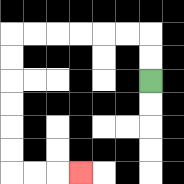{'start': '[6, 3]', 'end': '[3, 7]', 'path_directions': 'U,U,L,L,L,L,L,L,D,D,D,D,D,D,R,R,R', 'path_coordinates': '[[6, 3], [6, 2], [6, 1], [5, 1], [4, 1], [3, 1], [2, 1], [1, 1], [0, 1], [0, 2], [0, 3], [0, 4], [0, 5], [0, 6], [0, 7], [1, 7], [2, 7], [3, 7]]'}